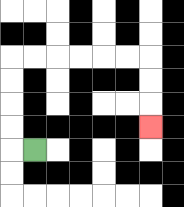{'start': '[1, 6]', 'end': '[6, 5]', 'path_directions': 'L,U,U,U,U,R,R,R,R,R,R,D,D,D', 'path_coordinates': '[[1, 6], [0, 6], [0, 5], [0, 4], [0, 3], [0, 2], [1, 2], [2, 2], [3, 2], [4, 2], [5, 2], [6, 2], [6, 3], [6, 4], [6, 5]]'}